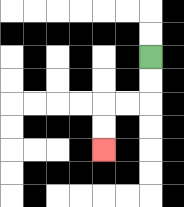{'start': '[6, 2]', 'end': '[4, 6]', 'path_directions': 'D,D,L,L,D,D', 'path_coordinates': '[[6, 2], [6, 3], [6, 4], [5, 4], [4, 4], [4, 5], [4, 6]]'}